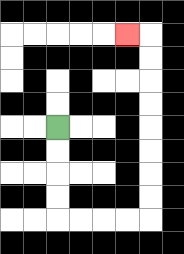{'start': '[2, 5]', 'end': '[5, 1]', 'path_directions': 'D,D,D,D,R,R,R,R,U,U,U,U,U,U,U,U,L', 'path_coordinates': '[[2, 5], [2, 6], [2, 7], [2, 8], [2, 9], [3, 9], [4, 9], [5, 9], [6, 9], [6, 8], [6, 7], [6, 6], [6, 5], [6, 4], [6, 3], [6, 2], [6, 1], [5, 1]]'}